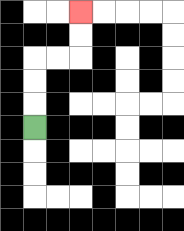{'start': '[1, 5]', 'end': '[3, 0]', 'path_directions': 'U,U,U,R,R,U,U', 'path_coordinates': '[[1, 5], [1, 4], [1, 3], [1, 2], [2, 2], [3, 2], [3, 1], [3, 0]]'}